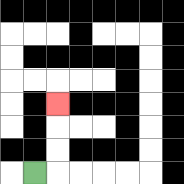{'start': '[1, 7]', 'end': '[2, 4]', 'path_directions': 'R,U,U,U', 'path_coordinates': '[[1, 7], [2, 7], [2, 6], [2, 5], [2, 4]]'}